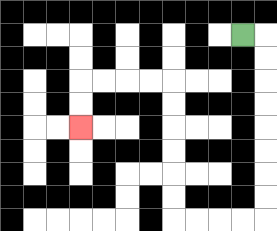{'start': '[10, 1]', 'end': '[3, 5]', 'path_directions': 'R,D,D,D,D,D,D,D,D,L,L,L,L,U,U,U,U,U,U,L,L,L,L,D,D', 'path_coordinates': '[[10, 1], [11, 1], [11, 2], [11, 3], [11, 4], [11, 5], [11, 6], [11, 7], [11, 8], [11, 9], [10, 9], [9, 9], [8, 9], [7, 9], [7, 8], [7, 7], [7, 6], [7, 5], [7, 4], [7, 3], [6, 3], [5, 3], [4, 3], [3, 3], [3, 4], [3, 5]]'}